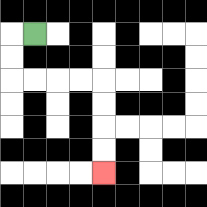{'start': '[1, 1]', 'end': '[4, 7]', 'path_directions': 'L,D,D,R,R,R,R,D,D,D,D', 'path_coordinates': '[[1, 1], [0, 1], [0, 2], [0, 3], [1, 3], [2, 3], [3, 3], [4, 3], [4, 4], [4, 5], [4, 6], [4, 7]]'}